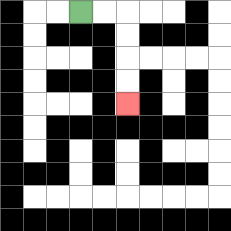{'start': '[3, 0]', 'end': '[5, 4]', 'path_directions': 'R,R,D,D,D,D', 'path_coordinates': '[[3, 0], [4, 0], [5, 0], [5, 1], [5, 2], [5, 3], [5, 4]]'}